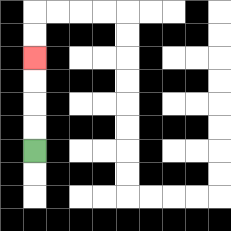{'start': '[1, 6]', 'end': '[1, 2]', 'path_directions': 'U,U,U,U', 'path_coordinates': '[[1, 6], [1, 5], [1, 4], [1, 3], [1, 2]]'}